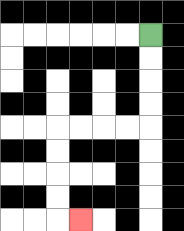{'start': '[6, 1]', 'end': '[3, 9]', 'path_directions': 'D,D,D,D,L,L,L,L,D,D,D,D,R', 'path_coordinates': '[[6, 1], [6, 2], [6, 3], [6, 4], [6, 5], [5, 5], [4, 5], [3, 5], [2, 5], [2, 6], [2, 7], [2, 8], [2, 9], [3, 9]]'}